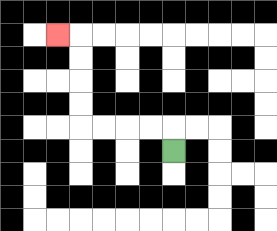{'start': '[7, 6]', 'end': '[2, 1]', 'path_directions': 'U,L,L,L,L,U,U,U,U,L', 'path_coordinates': '[[7, 6], [7, 5], [6, 5], [5, 5], [4, 5], [3, 5], [3, 4], [3, 3], [3, 2], [3, 1], [2, 1]]'}